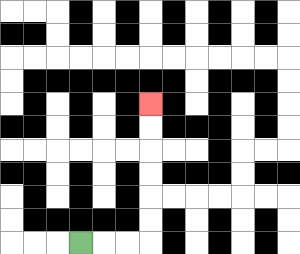{'start': '[3, 10]', 'end': '[6, 4]', 'path_directions': 'R,R,R,U,U,U,U,U,U', 'path_coordinates': '[[3, 10], [4, 10], [5, 10], [6, 10], [6, 9], [6, 8], [6, 7], [6, 6], [6, 5], [6, 4]]'}